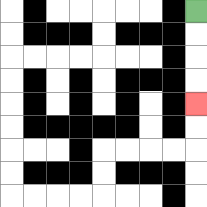{'start': '[8, 0]', 'end': '[8, 4]', 'path_directions': 'D,D,D,D', 'path_coordinates': '[[8, 0], [8, 1], [8, 2], [8, 3], [8, 4]]'}